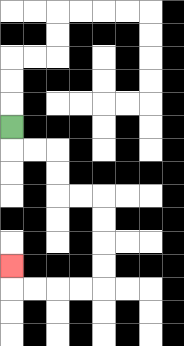{'start': '[0, 5]', 'end': '[0, 11]', 'path_directions': 'D,R,R,D,D,R,R,D,D,D,D,L,L,L,L,U', 'path_coordinates': '[[0, 5], [0, 6], [1, 6], [2, 6], [2, 7], [2, 8], [3, 8], [4, 8], [4, 9], [4, 10], [4, 11], [4, 12], [3, 12], [2, 12], [1, 12], [0, 12], [0, 11]]'}